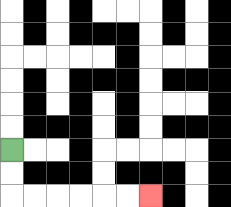{'start': '[0, 6]', 'end': '[6, 8]', 'path_directions': 'D,D,R,R,R,R,R,R', 'path_coordinates': '[[0, 6], [0, 7], [0, 8], [1, 8], [2, 8], [3, 8], [4, 8], [5, 8], [6, 8]]'}